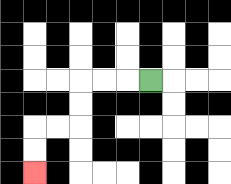{'start': '[6, 3]', 'end': '[1, 7]', 'path_directions': 'L,L,L,D,D,L,L,D,D', 'path_coordinates': '[[6, 3], [5, 3], [4, 3], [3, 3], [3, 4], [3, 5], [2, 5], [1, 5], [1, 6], [1, 7]]'}